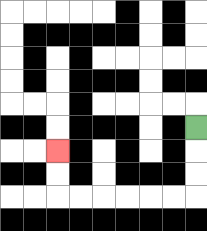{'start': '[8, 5]', 'end': '[2, 6]', 'path_directions': 'D,D,D,L,L,L,L,L,L,U,U', 'path_coordinates': '[[8, 5], [8, 6], [8, 7], [8, 8], [7, 8], [6, 8], [5, 8], [4, 8], [3, 8], [2, 8], [2, 7], [2, 6]]'}